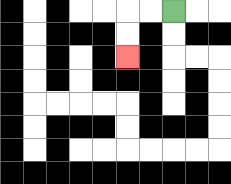{'start': '[7, 0]', 'end': '[5, 2]', 'path_directions': 'L,L,D,D', 'path_coordinates': '[[7, 0], [6, 0], [5, 0], [5, 1], [5, 2]]'}